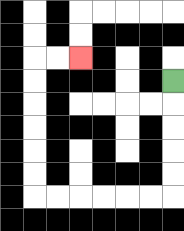{'start': '[7, 3]', 'end': '[3, 2]', 'path_directions': 'D,D,D,D,D,L,L,L,L,L,L,U,U,U,U,U,U,R,R', 'path_coordinates': '[[7, 3], [7, 4], [7, 5], [7, 6], [7, 7], [7, 8], [6, 8], [5, 8], [4, 8], [3, 8], [2, 8], [1, 8], [1, 7], [1, 6], [1, 5], [1, 4], [1, 3], [1, 2], [2, 2], [3, 2]]'}